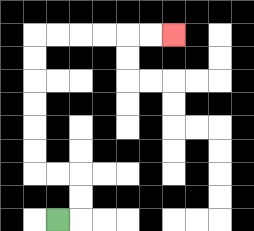{'start': '[2, 9]', 'end': '[7, 1]', 'path_directions': 'R,U,U,L,L,U,U,U,U,U,U,R,R,R,R,R,R', 'path_coordinates': '[[2, 9], [3, 9], [3, 8], [3, 7], [2, 7], [1, 7], [1, 6], [1, 5], [1, 4], [1, 3], [1, 2], [1, 1], [2, 1], [3, 1], [4, 1], [5, 1], [6, 1], [7, 1]]'}